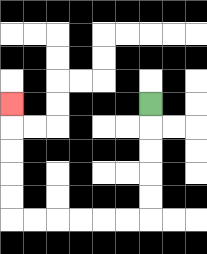{'start': '[6, 4]', 'end': '[0, 4]', 'path_directions': 'D,D,D,D,D,L,L,L,L,L,L,U,U,U,U,U', 'path_coordinates': '[[6, 4], [6, 5], [6, 6], [6, 7], [6, 8], [6, 9], [5, 9], [4, 9], [3, 9], [2, 9], [1, 9], [0, 9], [0, 8], [0, 7], [0, 6], [0, 5], [0, 4]]'}